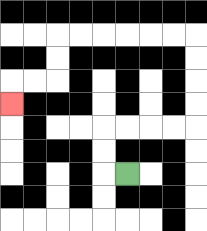{'start': '[5, 7]', 'end': '[0, 4]', 'path_directions': 'L,U,U,R,R,R,R,U,U,U,U,L,L,L,L,L,L,D,D,L,L,D', 'path_coordinates': '[[5, 7], [4, 7], [4, 6], [4, 5], [5, 5], [6, 5], [7, 5], [8, 5], [8, 4], [8, 3], [8, 2], [8, 1], [7, 1], [6, 1], [5, 1], [4, 1], [3, 1], [2, 1], [2, 2], [2, 3], [1, 3], [0, 3], [0, 4]]'}